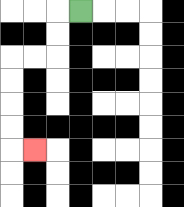{'start': '[3, 0]', 'end': '[1, 6]', 'path_directions': 'L,D,D,L,L,D,D,D,D,R', 'path_coordinates': '[[3, 0], [2, 0], [2, 1], [2, 2], [1, 2], [0, 2], [0, 3], [0, 4], [0, 5], [0, 6], [1, 6]]'}